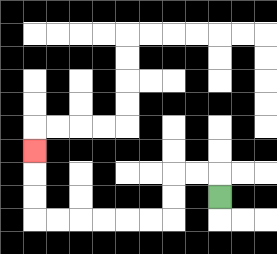{'start': '[9, 8]', 'end': '[1, 6]', 'path_directions': 'U,L,L,D,D,L,L,L,L,L,L,U,U,U', 'path_coordinates': '[[9, 8], [9, 7], [8, 7], [7, 7], [7, 8], [7, 9], [6, 9], [5, 9], [4, 9], [3, 9], [2, 9], [1, 9], [1, 8], [1, 7], [1, 6]]'}